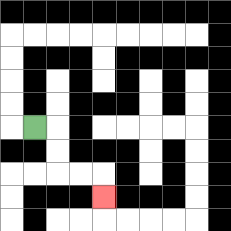{'start': '[1, 5]', 'end': '[4, 8]', 'path_directions': 'R,D,D,R,R,D', 'path_coordinates': '[[1, 5], [2, 5], [2, 6], [2, 7], [3, 7], [4, 7], [4, 8]]'}